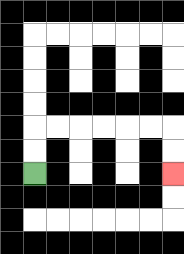{'start': '[1, 7]', 'end': '[7, 7]', 'path_directions': 'U,U,R,R,R,R,R,R,D,D', 'path_coordinates': '[[1, 7], [1, 6], [1, 5], [2, 5], [3, 5], [4, 5], [5, 5], [6, 5], [7, 5], [7, 6], [7, 7]]'}